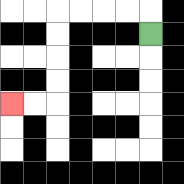{'start': '[6, 1]', 'end': '[0, 4]', 'path_directions': 'U,L,L,L,L,D,D,D,D,L,L', 'path_coordinates': '[[6, 1], [6, 0], [5, 0], [4, 0], [3, 0], [2, 0], [2, 1], [2, 2], [2, 3], [2, 4], [1, 4], [0, 4]]'}